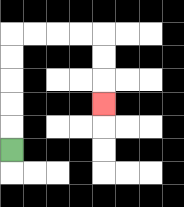{'start': '[0, 6]', 'end': '[4, 4]', 'path_directions': 'U,U,U,U,U,R,R,R,R,D,D,D', 'path_coordinates': '[[0, 6], [0, 5], [0, 4], [0, 3], [0, 2], [0, 1], [1, 1], [2, 1], [3, 1], [4, 1], [4, 2], [4, 3], [4, 4]]'}